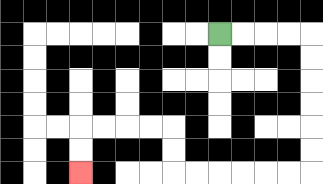{'start': '[9, 1]', 'end': '[3, 7]', 'path_directions': 'R,R,R,R,D,D,D,D,D,D,L,L,L,L,L,L,U,U,L,L,L,L,D,D', 'path_coordinates': '[[9, 1], [10, 1], [11, 1], [12, 1], [13, 1], [13, 2], [13, 3], [13, 4], [13, 5], [13, 6], [13, 7], [12, 7], [11, 7], [10, 7], [9, 7], [8, 7], [7, 7], [7, 6], [7, 5], [6, 5], [5, 5], [4, 5], [3, 5], [3, 6], [3, 7]]'}